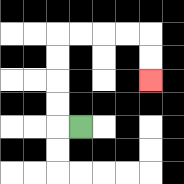{'start': '[3, 5]', 'end': '[6, 3]', 'path_directions': 'L,U,U,U,U,R,R,R,R,D,D', 'path_coordinates': '[[3, 5], [2, 5], [2, 4], [2, 3], [2, 2], [2, 1], [3, 1], [4, 1], [5, 1], [6, 1], [6, 2], [6, 3]]'}